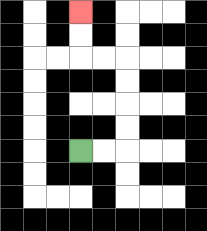{'start': '[3, 6]', 'end': '[3, 0]', 'path_directions': 'R,R,U,U,U,U,L,L,U,U', 'path_coordinates': '[[3, 6], [4, 6], [5, 6], [5, 5], [5, 4], [5, 3], [5, 2], [4, 2], [3, 2], [3, 1], [3, 0]]'}